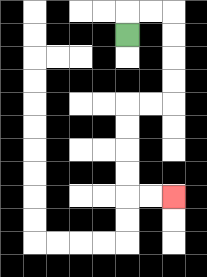{'start': '[5, 1]', 'end': '[7, 8]', 'path_directions': 'U,R,R,D,D,D,D,L,L,D,D,D,D,R,R', 'path_coordinates': '[[5, 1], [5, 0], [6, 0], [7, 0], [7, 1], [7, 2], [7, 3], [7, 4], [6, 4], [5, 4], [5, 5], [5, 6], [5, 7], [5, 8], [6, 8], [7, 8]]'}